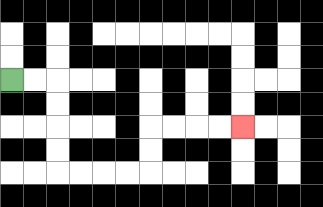{'start': '[0, 3]', 'end': '[10, 5]', 'path_directions': 'R,R,D,D,D,D,R,R,R,R,U,U,R,R,R,R', 'path_coordinates': '[[0, 3], [1, 3], [2, 3], [2, 4], [2, 5], [2, 6], [2, 7], [3, 7], [4, 7], [5, 7], [6, 7], [6, 6], [6, 5], [7, 5], [8, 5], [9, 5], [10, 5]]'}